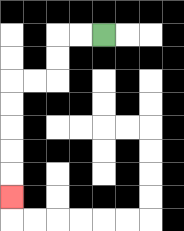{'start': '[4, 1]', 'end': '[0, 8]', 'path_directions': 'L,L,D,D,L,L,D,D,D,D,D', 'path_coordinates': '[[4, 1], [3, 1], [2, 1], [2, 2], [2, 3], [1, 3], [0, 3], [0, 4], [0, 5], [0, 6], [0, 7], [0, 8]]'}